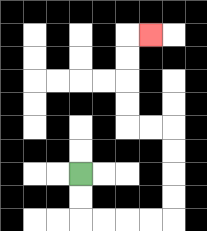{'start': '[3, 7]', 'end': '[6, 1]', 'path_directions': 'D,D,R,R,R,R,U,U,U,U,L,L,U,U,U,U,R', 'path_coordinates': '[[3, 7], [3, 8], [3, 9], [4, 9], [5, 9], [6, 9], [7, 9], [7, 8], [7, 7], [7, 6], [7, 5], [6, 5], [5, 5], [5, 4], [5, 3], [5, 2], [5, 1], [6, 1]]'}